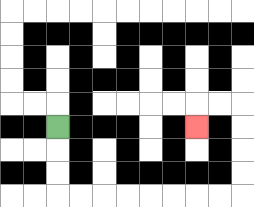{'start': '[2, 5]', 'end': '[8, 5]', 'path_directions': 'D,D,D,R,R,R,R,R,R,R,R,U,U,U,U,L,L,D', 'path_coordinates': '[[2, 5], [2, 6], [2, 7], [2, 8], [3, 8], [4, 8], [5, 8], [6, 8], [7, 8], [8, 8], [9, 8], [10, 8], [10, 7], [10, 6], [10, 5], [10, 4], [9, 4], [8, 4], [8, 5]]'}